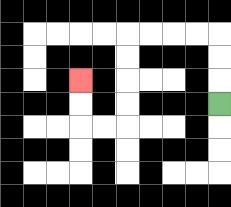{'start': '[9, 4]', 'end': '[3, 3]', 'path_directions': 'U,U,U,L,L,L,L,D,D,D,D,L,L,U,U', 'path_coordinates': '[[9, 4], [9, 3], [9, 2], [9, 1], [8, 1], [7, 1], [6, 1], [5, 1], [5, 2], [5, 3], [5, 4], [5, 5], [4, 5], [3, 5], [3, 4], [3, 3]]'}